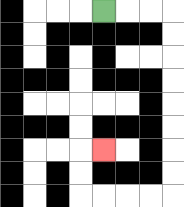{'start': '[4, 0]', 'end': '[4, 6]', 'path_directions': 'R,R,R,D,D,D,D,D,D,D,D,L,L,L,L,U,U,R', 'path_coordinates': '[[4, 0], [5, 0], [6, 0], [7, 0], [7, 1], [7, 2], [7, 3], [7, 4], [7, 5], [7, 6], [7, 7], [7, 8], [6, 8], [5, 8], [4, 8], [3, 8], [3, 7], [3, 6], [4, 6]]'}